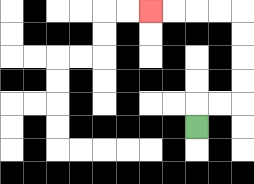{'start': '[8, 5]', 'end': '[6, 0]', 'path_directions': 'U,R,R,U,U,U,U,L,L,L,L', 'path_coordinates': '[[8, 5], [8, 4], [9, 4], [10, 4], [10, 3], [10, 2], [10, 1], [10, 0], [9, 0], [8, 0], [7, 0], [6, 0]]'}